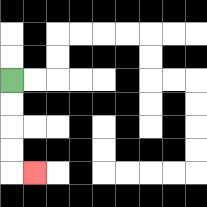{'start': '[0, 3]', 'end': '[1, 7]', 'path_directions': 'D,D,D,D,R', 'path_coordinates': '[[0, 3], [0, 4], [0, 5], [0, 6], [0, 7], [1, 7]]'}